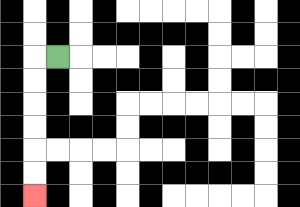{'start': '[2, 2]', 'end': '[1, 8]', 'path_directions': 'L,D,D,D,D,D,D', 'path_coordinates': '[[2, 2], [1, 2], [1, 3], [1, 4], [1, 5], [1, 6], [1, 7], [1, 8]]'}